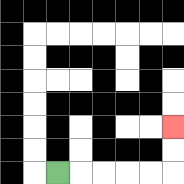{'start': '[2, 7]', 'end': '[7, 5]', 'path_directions': 'R,R,R,R,R,U,U', 'path_coordinates': '[[2, 7], [3, 7], [4, 7], [5, 7], [6, 7], [7, 7], [7, 6], [7, 5]]'}